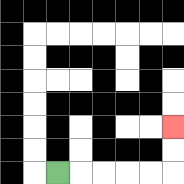{'start': '[2, 7]', 'end': '[7, 5]', 'path_directions': 'R,R,R,R,R,U,U', 'path_coordinates': '[[2, 7], [3, 7], [4, 7], [5, 7], [6, 7], [7, 7], [7, 6], [7, 5]]'}